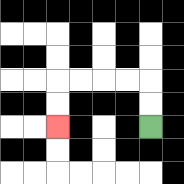{'start': '[6, 5]', 'end': '[2, 5]', 'path_directions': 'U,U,L,L,L,L,D,D', 'path_coordinates': '[[6, 5], [6, 4], [6, 3], [5, 3], [4, 3], [3, 3], [2, 3], [2, 4], [2, 5]]'}